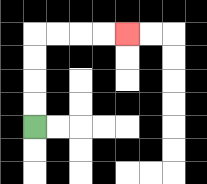{'start': '[1, 5]', 'end': '[5, 1]', 'path_directions': 'U,U,U,U,R,R,R,R', 'path_coordinates': '[[1, 5], [1, 4], [1, 3], [1, 2], [1, 1], [2, 1], [3, 1], [4, 1], [5, 1]]'}